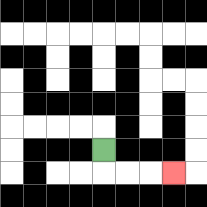{'start': '[4, 6]', 'end': '[7, 7]', 'path_directions': 'D,R,R,R', 'path_coordinates': '[[4, 6], [4, 7], [5, 7], [6, 7], [7, 7]]'}